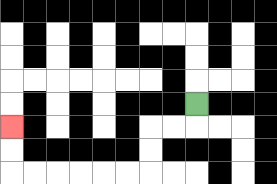{'start': '[8, 4]', 'end': '[0, 5]', 'path_directions': 'D,L,L,D,D,L,L,L,L,L,L,U,U', 'path_coordinates': '[[8, 4], [8, 5], [7, 5], [6, 5], [6, 6], [6, 7], [5, 7], [4, 7], [3, 7], [2, 7], [1, 7], [0, 7], [0, 6], [0, 5]]'}